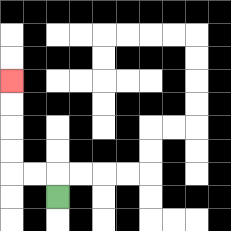{'start': '[2, 8]', 'end': '[0, 3]', 'path_directions': 'U,L,L,U,U,U,U', 'path_coordinates': '[[2, 8], [2, 7], [1, 7], [0, 7], [0, 6], [0, 5], [0, 4], [0, 3]]'}